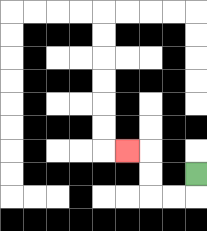{'start': '[8, 7]', 'end': '[5, 6]', 'path_directions': 'D,L,L,U,U,L', 'path_coordinates': '[[8, 7], [8, 8], [7, 8], [6, 8], [6, 7], [6, 6], [5, 6]]'}